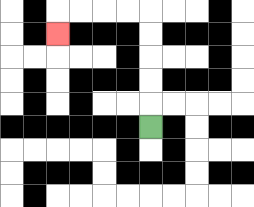{'start': '[6, 5]', 'end': '[2, 1]', 'path_directions': 'U,U,U,U,U,L,L,L,L,D', 'path_coordinates': '[[6, 5], [6, 4], [6, 3], [6, 2], [6, 1], [6, 0], [5, 0], [4, 0], [3, 0], [2, 0], [2, 1]]'}